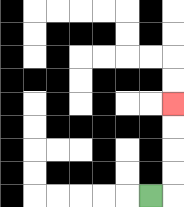{'start': '[6, 8]', 'end': '[7, 4]', 'path_directions': 'R,U,U,U,U', 'path_coordinates': '[[6, 8], [7, 8], [7, 7], [7, 6], [7, 5], [7, 4]]'}